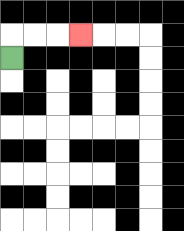{'start': '[0, 2]', 'end': '[3, 1]', 'path_directions': 'U,R,R,R', 'path_coordinates': '[[0, 2], [0, 1], [1, 1], [2, 1], [3, 1]]'}